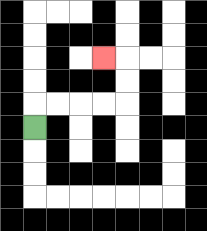{'start': '[1, 5]', 'end': '[4, 2]', 'path_directions': 'U,R,R,R,R,U,U,L', 'path_coordinates': '[[1, 5], [1, 4], [2, 4], [3, 4], [4, 4], [5, 4], [5, 3], [5, 2], [4, 2]]'}